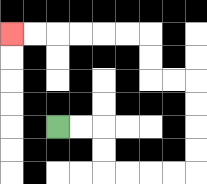{'start': '[2, 5]', 'end': '[0, 1]', 'path_directions': 'R,R,D,D,R,R,R,R,U,U,U,U,L,L,U,U,L,L,L,L,L,L', 'path_coordinates': '[[2, 5], [3, 5], [4, 5], [4, 6], [4, 7], [5, 7], [6, 7], [7, 7], [8, 7], [8, 6], [8, 5], [8, 4], [8, 3], [7, 3], [6, 3], [6, 2], [6, 1], [5, 1], [4, 1], [3, 1], [2, 1], [1, 1], [0, 1]]'}